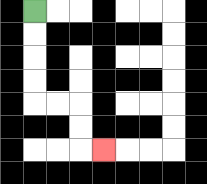{'start': '[1, 0]', 'end': '[4, 6]', 'path_directions': 'D,D,D,D,R,R,D,D,R', 'path_coordinates': '[[1, 0], [1, 1], [1, 2], [1, 3], [1, 4], [2, 4], [3, 4], [3, 5], [3, 6], [4, 6]]'}